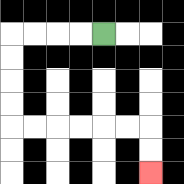{'start': '[4, 1]', 'end': '[6, 7]', 'path_directions': 'L,L,L,L,D,D,D,D,R,R,R,R,R,R,D,D', 'path_coordinates': '[[4, 1], [3, 1], [2, 1], [1, 1], [0, 1], [0, 2], [0, 3], [0, 4], [0, 5], [1, 5], [2, 5], [3, 5], [4, 5], [5, 5], [6, 5], [6, 6], [6, 7]]'}